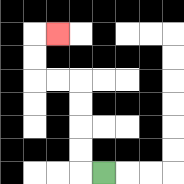{'start': '[4, 7]', 'end': '[2, 1]', 'path_directions': 'L,U,U,U,U,L,L,U,U,R', 'path_coordinates': '[[4, 7], [3, 7], [3, 6], [3, 5], [3, 4], [3, 3], [2, 3], [1, 3], [1, 2], [1, 1], [2, 1]]'}